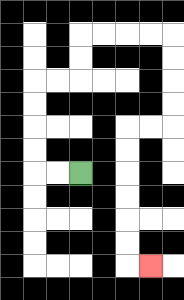{'start': '[3, 7]', 'end': '[6, 11]', 'path_directions': 'L,L,U,U,U,U,R,R,U,U,R,R,R,R,D,D,D,D,L,L,D,D,D,D,D,D,R', 'path_coordinates': '[[3, 7], [2, 7], [1, 7], [1, 6], [1, 5], [1, 4], [1, 3], [2, 3], [3, 3], [3, 2], [3, 1], [4, 1], [5, 1], [6, 1], [7, 1], [7, 2], [7, 3], [7, 4], [7, 5], [6, 5], [5, 5], [5, 6], [5, 7], [5, 8], [5, 9], [5, 10], [5, 11], [6, 11]]'}